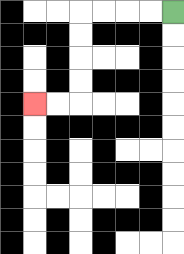{'start': '[7, 0]', 'end': '[1, 4]', 'path_directions': 'L,L,L,L,D,D,D,D,L,L', 'path_coordinates': '[[7, 0], [6, 0], [5, 0], [4, 0], [3, 0], [3, 1], [3, 2], [3, 3], [3, 4], [2, 4], [1, 4]]'}